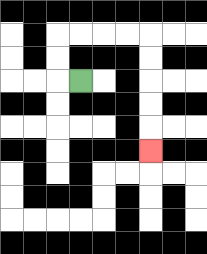{'start': '[3, 3]', 'end': '[6, 6]', 'path_directions': 'L,U,U,R,R,R,R,D,D,D,D,D', 'path_coordinates': '[[3, 3], [2, 3], [2, 2], [2, 1], [3, 1], [4, 1], [5, 1], [6, 1], [6, 2], [6, 3], [6, 4], [6, 5], [6, 6]]'}